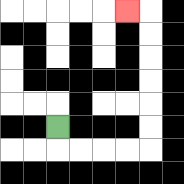{'start': '[2, 5]', 'end': '[5, 0]', 'path_directions': 'D,R,R,R,R,U,U,U,U,U,U,L', 'path_coordinates': '[[2, 5], [2, 6], [3, 6], [4, 6], [5, 6], [6, 6], [6, 5], [6, 4], [6, 3], [6, 2], [6, 1], [6, 0], [5, 0]]'}